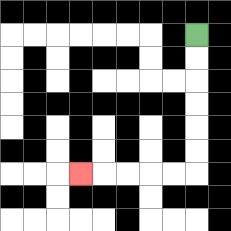{'start': '[8, 1]', 'end': '[3, 7]', 'path_directions': 'D,D,D,D,D,D,L,L,L,L,L', 'path_coordinates': '[[8, 1], [8, 2], [8, 3], [8, 4], [8, 5], [8, 6], [8, 7], [7, 7], [6, 7], [5, 7], [4, 7], [3, 7]]'}